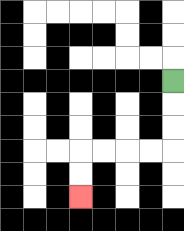{'start': '[7, 3]', 'end': '[3, 8]', 'path_directions': 'D,D,D,L,L,L,L,D,D', 'path_coordinates': '[[7, 3], [7, 4], [7, 5], [7, 6], [6, 6], [5, 6], [4, 6], [3, 6], [3, 7], [3, 8]]'}